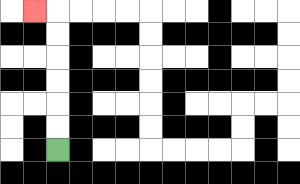{'start': '[2, 6]', 'end': '[1, 0]', 'path_directions': 'U,U,U,U,U,U,L', 'path_coordinates': '[[2, 6], [2, 5], [2, 4], [2, 3], [2, 2], [2, 1], [2, 0], [1, 0]]'}